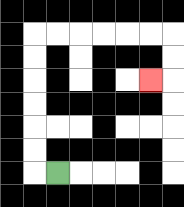{'start': '[2, 7]', 'end': '[6, 3]', 'path_directions': 'L,U,U,U,U,U,U,R,R,R,R,R,R,D,D,L', 'path_coordinates': '[[2, 7], [1, 7], [1, 6], [1, 5], [1, 4], [1, 3], [1, 2], [1, 1], [2, 1], [3, 1], [4, 1], [5, 1], [6, 1], [7, 1], [7, 2], [7, 3], [6, 3]]'}